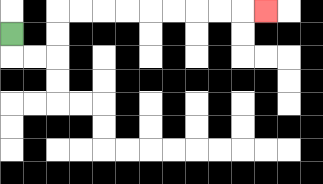{'start': '[0, 1]', 'end': '[11, 0]', 'path_directions': 'D,R,R,U,U,R,R,R,R,R,R,R,R,R', 'path_coordinates': '[[0, 1], [0, 2], [1, 2], [2, 2], [2, 1], [2, 0], [3, 0], [4, 0], [5, 0], [6, 0], [7, 0], [8, 0], [9, 0], [10, 0], [11, 0]]'}